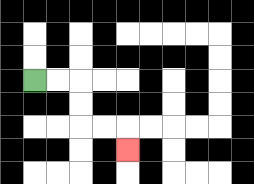{'start': '[1, 3]', 'end': '[5, 6]', 'path_directions': 'R,R,D,D,R,R,D', 'path_coordinates': '[[1, 3], [2, 3], [3, 3], [3, 4], [3, 5], [4, 5], [5, 5], [5, 6]]'}